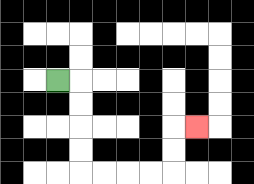{'start': '[2, 3]', 'end': '[8, 5]', 'path_directions': 'R,D,D,D,D,R,R,R,R,U,U,R', 'path_coordinates': '[[2, 3], [3, 3], [3, 4], [3, 5], [3, 6], [3, 7], [4, 7], [5, 7], [6, 7], [7, 7], [7, 6], [7, 5], [8, 5]]'}